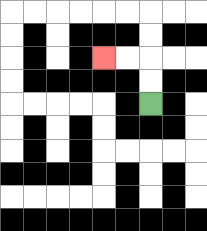{'start': '[6, 4]', 'end': '[4, 2]', 'path_directions': 'U,U,L,L', 'path_coordinates': '[[6, 4], [6, 3], [6, 2], [5, 2], [4, 2]]'}